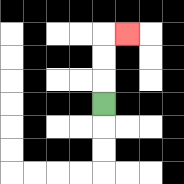{'start': '[4, 4]', 'end': '[5, 1]', 'path_directions': 'U,U,U,R', 'path_coordinates': '[[4, 4], [4, 3], [4, 2], [4, 1], [5, 1]]'}